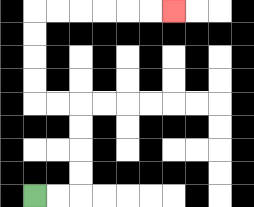{'start': '[1, 8]', 'end': '[7, 0]', 'path_directions': 'R,R,U,U,U,U,L,L,U,U,U,U,R,R,R,R,R,R', 'path_coordinates': '[[1, 8], [2, 8], [3, 8], [3, 7], [3, 6], [3, 5], [3, 4], [2, 4], [1, 4], [1, 3], [1, 2], [1, 1], [1, 0], [2, 0], [3, 0], [4, 0], [5, 0], [6, 0], [7, 0]]'}